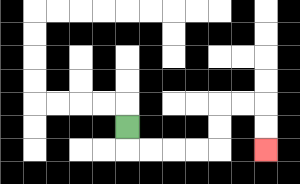{'start': '[5, 5]', 'end': '[11, 6]', 'path_directions': 'D,R,R,R,R,U,U,R,R,D,D', 'path_coordinates': '[[5, 5], [5, 6], [6, 6], [7, 6], [8, 6], [9, 6], [9, 5], [9, 4], [10, 4], [11, 4], [11, 5], [11, 6]]'}